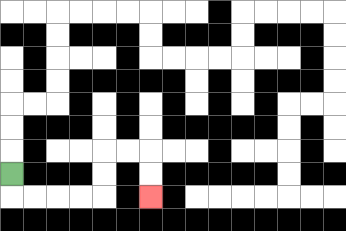{'start': '[0, 7]', 'end': '[6, 8]', 'path_directions': 'D,R,R,R,R,U,U,R,R,D,D', 'path_coordinates': '[[0, 7], [0, 8], [1, 8], [2, 8], [3, 8], [4, 8], [4, 7], [4, 6], [5, 6], [6, 6], [6, 7], [6, 8]]'}